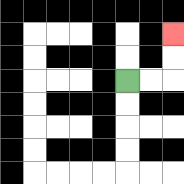{'start': '[5, 3]', 'end': '[7, 1]', 'path_directions': 'R,R,U,U', 'path_coordinates': '[[5, 3], [6, 3], [7, 3], [7, 2], [7, 1]]'}